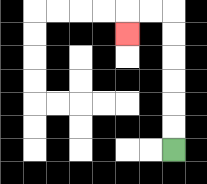{'start': '[7, 6]', 'end': '[5, 1]', 'path_directions': 'U,U,U,U,U,U,L,L,D', 'path_coordinates': '[[7, 6], [7, 5], [7, 4], [7, 3], [7, 2], [7, 1], [7, 0], [6, 0], [5, 0], [5, 1]]'}